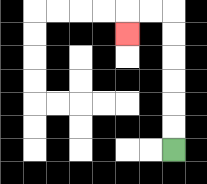{'start': '[7, 6]', 'end': '[5, 1]', 'path_directions': 'U,U,U,U,U,U,L,L,D', 'path_coordinates': '[[7, 6], [7, 5], [7, 4], [7, 3], [7, 2], [7, 1], [7, 0], [6, 0], [5, 0], [5, 1]]'}